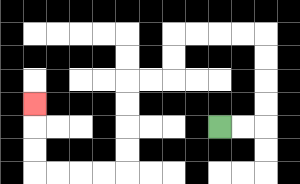{'start': '[9, 5]', 'end': '[1, 4]', 'path_directions': 'R,R,U,U,U,U,L,L,L,L,D,D,L,L,D,D,D,D,L,L,L,L,U,U,U', 'path_coordinates': '[[9, 5], [10, 5], [11, 5], [11, 4], [11, 3], [11, 2], [11, 1], [10, 1], [9, 1], [8, 1], [7, 1], [7, 2], [7, 3], [6, 3], [5, 3], [5, 4], [5, 5], [5, 6], [5, 7], [4, 7], [3, 7], [2, 7], [1, 7], [1, 6], [1, 5], [1, 4]]'}